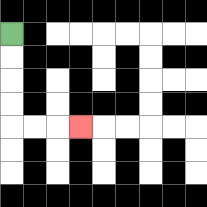{'start': '[0, 1]', 'end': '[3, 5]', 'path_directions': 'D,D,D,D,R,R,R', 'path_coordinates': '[[0, 1], [0, 2], [0, 3], [0, 4], [0, 5], [1, 5], [2, 5], [3, 5]]'}